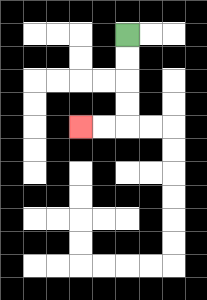{'start': '[5, 1]', 'end': '[3, 5]', 'path_directions': 'D,D,D,D,L,L', 'path_coordinates': '[[5, 1], [5, 2], [5, 3], [5, 4], [5, 5], [4, 5], [3, 5]]'}